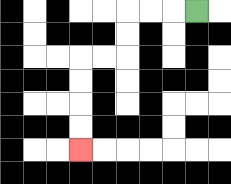{'start': '[8, 0]', 'end': '[3, 6]', 'path_directions': 'L,L,L,D,D,L,L,D,D,D,D', 'path_coordinates': '[[8, 0], [7, 0], [6, 0], [5, 0], [5, 1], [5, 2], [4, 2], [3, 2], [3, 3], [3, 4], [3, 5], [3, 6]]'}